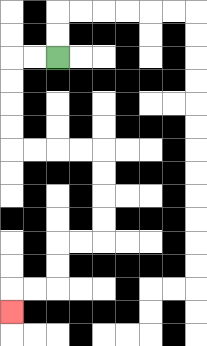{'start': '[2, 2]', 'end': '[0, 13]', 'path_directions': 'L,L,D,D,D,D,R,R,R,R,D,D,D,D,L,L,D,D,L,L,D', 'path_coordinates': '[[2, 2], [1, 2], [0, 2], [0, 3], [0, 4], [0, 5], [0, 6], [1, 6], [2, 6], [3, 6], [4, 6], [4, 7], [4, 8], [4, 9], [4, 10], [3, 10], [2, 10], [2, 11], [2, 12], [1, 12], [0, 12], [0, 13]]'}